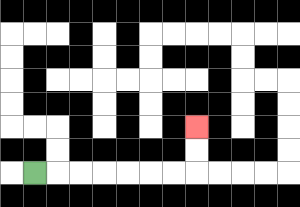{'start': '[1, 7]', 'end': '[8, 5]', 'path_directions': 'R,R,R,R,R,R,R,U,U', 'path_coordinates': '[[1, 7], [2, 7], [3, 7], [4, 7], [5, 7], [6, 7], [7, 7], [8, 7], [8, 6], [8, 5]]'}